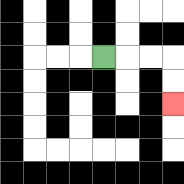{'start': '[4, 2]', 'end': '[7, 4]', 'path_directions': 'R,R,R,D,D', 'path_coordinates': '[[4, 2], [5, 2], [6, 2], [7, 2], [7, 3], [7, 4]]'}